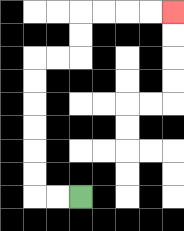{'start': '[3, 8]', 'end': '[7, 0]', 'path_directions': 'L,L,U,U,U,U,U,U,R,R,U,U,R,R,R,R', 'path_coordinates': '[[3, 8], [2, 8], [1, 8], [1, 7], [1, 6], [1, 5], [1, 4], [1, 3], [1, 2], [2, 2], [3, 2], [3, 1], [3, 0], [4, 0], [5, 0], [6, 0], [7, 0]]'}